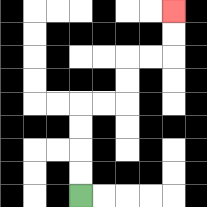{'start': '[3, 8]', 'end': '[7, 0]', 'path_directions': 'U,U,U,U,R,R,U,U,R,R,U,U', 'path_coordinates': '[[3, 8], [3, 7], [3, 6], [3, 5], [3, 4], [4, 4], [5, 4], [5, 3], [5, 2], [6, 2], [7, 2], [7, 1], [7, 0]]'}